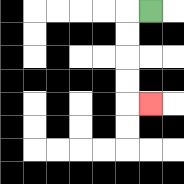{'start': '[6, 0]', 'end': '[6, 4]', 'path_directions': 'L,D,D,D,D,R', 'path_coordinates': '[[6, 0], [5, 0], [5, 1], [5, 2], [5, 3], [5, 4], [6, 4]]'}